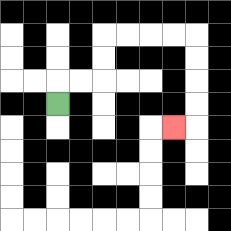{'start': '[2, 4]', 'end': '[7, 5]', 'path_directions': 'U,R,R,U,U,R,R,R,R,D,D,D,D,L', 'path_coordinates': '[[2, 4], [2, 3], [3, 3], [4, 3], [4, 2], [4, 1], [5, 1], [6, 1], [7, 1], [8, 1], [8, 2], [8, 3], [8, 4], [8, 5], [7, 5]]'}